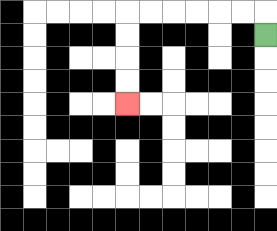{'start': '[11, 1]', 'end': '[5, 4]', 'path_directions': 'U,L,L,L,L,L,L,D,D,D,D', 'path_coordinates': '[[11, 1], [11, 0], [10, 0], [9, 0], [8, 0], [7, 0], [6, 0], [5, 0], [5, 1], [5, 2], [5, 3], [5, 4]]'}